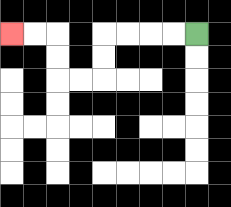{'start': '[8, 1]', 'end': '[0, 1]', 'path_directions': 'L,L,L,L,D,D,L,L,U,U,L,L', 'path_coordinates': '[[8, 1], [7, 1], [6, 1], [5, 1], [4, 1], [4, 2], [4, 3], [3, 3], [2, 3], [2, 2], [2, 1], [1, 1], [0, 1]]'}